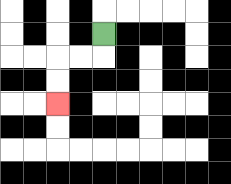{'start': '[4, 1]', 'end': '[2, 4]', 'path_directions': 'D,L,L,D,D', 'path_coordinates': '[[4, 1], [4, 2], [3, 2], [2, 2], [2, 3], [2, 4]]'}